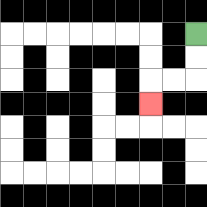{'start': '[8, 1]', 'end': '[6, 4]', 'path_directions': 'D,D,L,L,D', 'path_coordinates': '[[8, 1], [8, 2], [8, 3], [7, 3], [6, 3], [6, 4]]'}